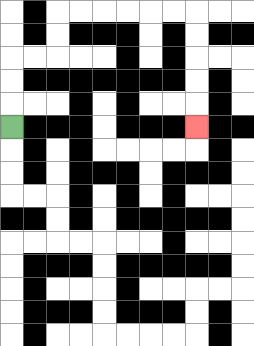{'start': '[0, 5]', 'end': '[8, 5]', 'path_directions': 'U,U,U,R,R,U,U,R,R,R,R,R,R,D,D,D,D,D', 'path_coordinates': '[[0, 5], [0, 4], [0, 3], [0, 2], [1, 2], [2, 2], [2, 1], [2, 0], [3, 0], [4, 0], [5, 0], [6, 0], [7, 0], [8, 0], [8, 1], [8, 2], [8, 3], [8, 4], [8, 5]]'}